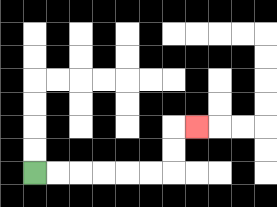{'start': '[1, 7]', 'end': '[8, 5]', 'path_directions': 'R,R,R,R,R,R,U,U,R', 'path_coordinates': '[[1, 7], [2, 7], [3, 7], [4, 7], [5, 7], [6, 7], [7, 7], [7, 6], [7, 5], [8, 5]]'}